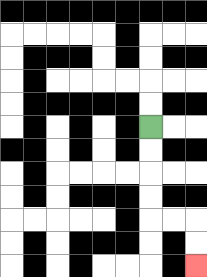{'start': '[6, 5]', 'end': '[8, 11]', 'path_directions': 'D,D,D,D,R,R,D,D', 'path_coordinates': '[[6, 5], [6, 6], [6, 7], [6, 8], [6, 9], [7, 9], [8, 9], [8, 10], [8, 11]]'}